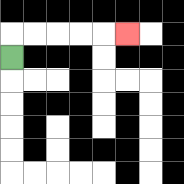{'start': '[0, 2]', 'end': '[5, 1]', 'path_directions': 'U,R,R,R,R,R', 'path_coordinates': '[[0, 2], [0, 1], [1, 1], [2, 1], [3, 1], [4, 1], [5, 1]]'}